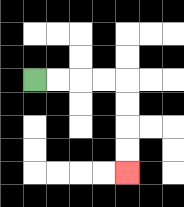{'start': '[1, 3]', 'end': '[5, 7]', 'path_directions': 'R,R,R,R,D,D,D,D', 'path_coordinates': '[[1, 3], [2, 3], [3, 3], [4, 3], [5, 3], [5, 4], [5, 5], [5, 6], [5, 7]]'}